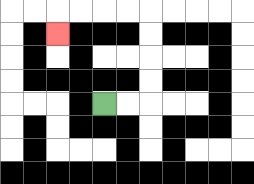{'start': '[4, 4]', 'end': '[2, 1]', 'path_directions': 'R,R,U,U,U,U,L,L,L,L,D', 'path_coordinates': '[[4, 4], [5, 4], [6, 4], [6, 3], [6, 2], [6, 1], [6, 0], [5, 0], [4, 0], [3, 0], [2, 0], [2, 1]]'}